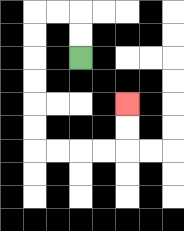{'start': '[3, 2]', 'end': '[5, 4]', 'path_directions': 'U,U,L,L,D,D,D,D,D,D,R,R,R,R,U,U', 'path_coordinates': '[[3, 2], [3, 1], [3, 0], [2, 0], [1, 0], [1, 1], [1, 2], [1, 3], [1, 4], [1, 5], [1, 6], [2, 6], [3, 6], [4, 6], [5, 6], [5, 5], [5, 4]]'}